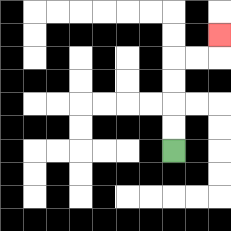{'start': '[7, 6]', 'end': '[9, 1]', 'path_directions': 'U,U,U,U,R,R,U', 'path_coordinates': '[[7, 6], [7, 5], [7, 4], [7, 3], [7, 2], [8, 2], [9, 2], [9, 1]]'}